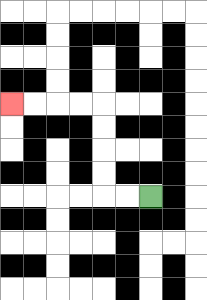{'start': '[6, 8]', 'end': '[0, 4]', 'path_directions': 'L,L,U,U,U,U,L,L,L,L', 'path_coordinates': '[[6, 8], [5, 8], [4, 8], [4, 7], [4, 6], [4, 5], [4, 4], [3, 4], [2, 4], [1, 4], [0, 4]]'}